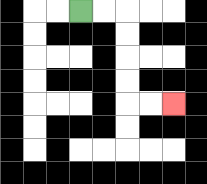{'start': '[3, 0]', 'end': '[7, 4]', 'path_directions': 'R,R,D,D,D,D,R,R', 'path_coordinates': '[[3, 0], [4, 0], [5, 0], [5, 1], [5, 2], [5, 3], [5, 4], [6, 4], [7, 4]]'}